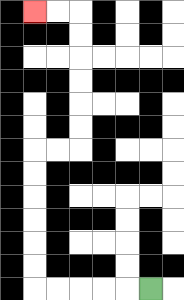{'start': '[6, 12]', 'end': '[1, 0]', 'path_directions': 'L,L,L,L,L,U,U,U,U,U,U,R,R,U,U,U,U,U,U,L,L', 'path_coordinates': '[[6, 12], [5, 12], [4, 12], [3, 12], [2, 12], [1, 12], [1, 11], [1, 10], [1, 9], [1, 8], [1, 7], [1, 6], [2, 6], [3, 6], [3, 5], [3, 4], [3, 3], [3, 2], [3, 1], [3, 0], [2, 0], [1, 0]]'}